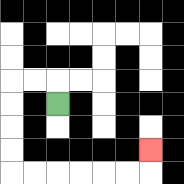{'start': '[2, 4]', 'end': '[6, 6]', 'path_directions': 'U,L,L,D,D,D,D,R,R,R,R,R,R,U', 'path_coordinates': '[[2, 4], [2, 3], [1, 3], [0, 3], [0, 4], [0, 5], [0, 6], [0, 7], [1, 7], [2, 7], [3, 7], [4, 7], [5, 7], [6, 7], [6, 6]]'}